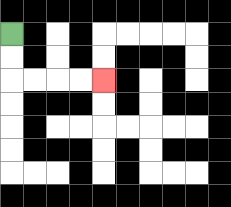{'start': '[0, 1]', 'end': '[4, 3]', 'path_directions': 'D,D,R,R,R,R', 'path_coordinates': '[[0, 1], [0, 2], [0, 3], [1, 3], [2, 3], [3, 3], [4, 3]]'}